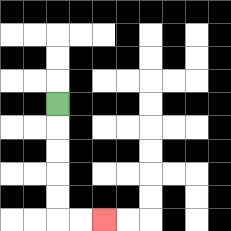{'start': '[2, 4]', 'end': '[4, 9]', 'path_directions': 'D,D,D,D,D,R,R', 'path_coordinates': '[[2, 4], [2, 5], [2, 6], [2, 7], [2, 8], [2, 9], [3, 9], [4, 9]]'}